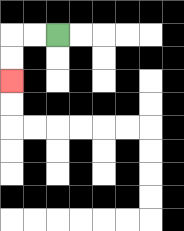{'start': '[2, 1]', 'end': '[0, 3]', 'path_directions': 'L,L,D,D', 'path_coordinates': '[[2, 1], [1, 1], [0, 1], [0, 2], [0, 3]]'}